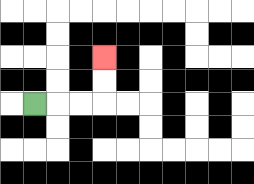{'start': '[1, 4]', 'end': '[4, 2]', 'path_directions': 'R,R,R,U,U', 'path_coordinates': '[[1, 4], [2, 4], [3, 4], [4, 4], [4, 3], [4, 2]]'}